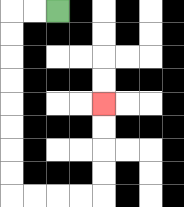{'start': '[2, 0]', 'end': '[4, 4]', 'path_directions': 'L,L,D,D,D,D,D,D,D,D,R,R,R,R,U,U,U,U', 'path_coordinates': '[[2, 0], [1, 0], [0, 0], [0, 1], [0, 2], [0, 3], [0, 4], [0, 5], [0, 6], [0, 7], [0, 8], [1, 8], [2, 8], [3, 8], [4, 8], [4, 7], [4, 6], [4, 5], [4, 4]]'}